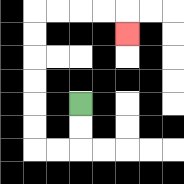{'start': '[3, 4]', 'end': '[5, 1]', 'path_directions': 'D,D,L,L,U,U,U,U,U,U,R,R,R,R,D', 'path_coordinates': '[[3, 4], [3, 5], [3, 6], [2, 6], [1, 6], [1, 5], [1, 4], [1, 3], [1, 2], [1, 1], [1, 0], [2, 0], [3, 0], [4, 0], [5, 0], [5, 1]]'}